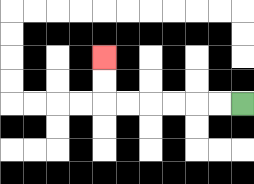{'start': '[10, 4]', 'end': '[4, 2]', 'path_directions': 'L,L,L,L,L,L,U,U', 'path_coordinates': '[[10, 4], [9, 4], [8, 4], [7, 4], [6, 4], [5, 4], [4, 4], [4, 3], [4, 2]]'}